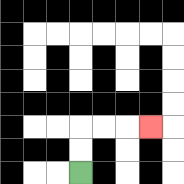{'start': '[3, 7]', 'end': '[6, 5]', 'path_directions': 'U,U,R,R,R', 'path_coordinates': '[[3, 7], [3, 6], [3, 5], [4, 5], [5, 5], [6, 5]]'}